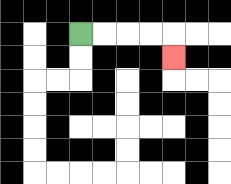{'start': '[3, 1]', 'end': '[7, 2]', 'path_directions': 'R,R,R,R,D', 'path_coordinates': '[[3, 1], [4, 1], [5, 1], [6, 1], [7, 1], [7, 2]]'}